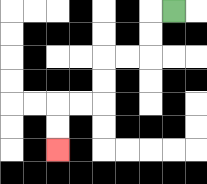{'start': '[7, 0]', 'end': '[2, 6]', 'path_directions': 'L,D,D,L,L,D,D,L,L,D,D', 'path_coordinates': '[[7, 0], [6, 0], [6, 1], [6, 2], [5, 2], [4, 2], [4, 3], [4, 4], [3, 4], [2, 4], [2, 5], [2, 6]]'}